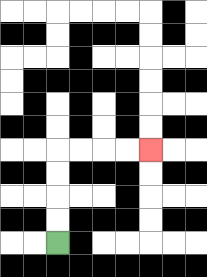{'start': '[2, 10]', 'end': '[6, 6]', 'path_directions': 'U,U,U,U,R,R,R,R', 'path_coordinates': '[[2, 10], [2, 9], [2, 8], [2, 7], [2, 6], [3, 6], [4, 6], [5, 6], [6, 6]]'}